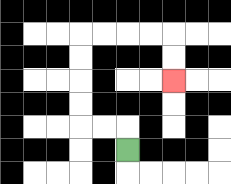{'start': '[5, 6]', 'end': '[7, 3]', 'path_directions': 'U,L,L,U,U,U,U,R,R,R,R,D,D', 'path_coordinates': '[[5, 6], [5, 5], [4, 5], [3, 5], [3, 4], [3, 3], [3, 2], [3, 1], [4, 1], [5, 1], [6, 1], [7, 1], [7, 2], [7, 3]]'}